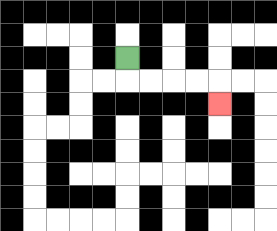{'start': '[5, 2]', 'end': '[9, 4]', 'path_directions': 'D,R,R,R,R,D', 'path_coordinates': '[[5, 2], [5, 3], [6, 3], [7, 3], [8, 3], [9, 3], [9, 4]]'}